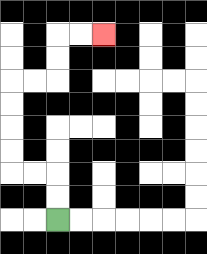{'start': '[2, 9]', 'end': '[4, 1]', 'path_directions': 'U,U,L,L,U,U,U,U,R,R,U,U,R,R', 'path_coordinates': '[[2, 9], [2, 8], [2, 7], [1, 7], [0, 7], [0, 6], [0, 5], [0, 4], [0, 3], [1, 3], [2, 3], [2, 2], [2, 1], [3, 1], [4, 1]]'}